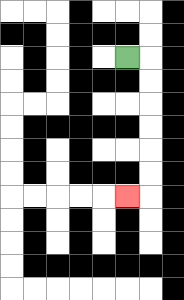{'start': '[5, 2]', 'end': '[5, 8]', 'path_directions': 'R,D,D,D,D,D,D,L', 'path_coordinates': '[[5, 2], [6, 2], [6, 3], [6, 4], [6, 5], [6, 6], [6, 7], [6, 8], [5, 8]]'}